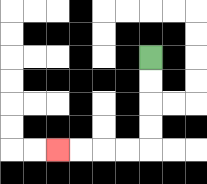{'start': '[6, 2]', 'end': '[2, 6]', 'path_directions': 'D,D,D,D,L,L,L,L', 'path_coordinates': '[[6, 2], [6, 3], [6, 4], [6, 5], [6, 6], [5, 6], [4, 6], [3, 6], [2, 6]]'}